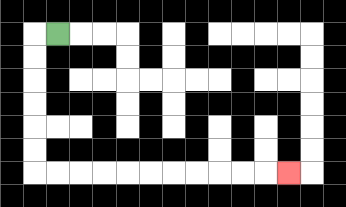{'start': '[2, 1]', 'end': '[12, 7]', 'path_directions': 'L,D,D,D,D,D,D,R,R,R,R,R,R,R,R,R,R,R', 'path_coordinates': '[[2, 1], [1, 1], [1, 2], [1, 3], [1, 4], [1, 5], [1, 6], [1, 7], [2, 7], [3, 7], [4, 7], [5, 7], [6, 7], [7, 7], [8, 7], [9, 7], [10, 7], [11, 7], [12, 7]]'}